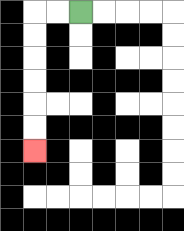{'start': '[3, 0]', 'end': '[1, 6]', 'path_directions': 'L,L,D,D,D,D,D,D', 'path_coordinates': '[[3, 0], [2, 0], [1, 0], [1, 1], [1, 2], [1, 3], [1, 4], [1, 5], [1, 6]]'}